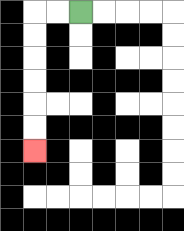{'start': '[3, 0]', 'end': '[1, 6]', 'path_directions': 'L,L,D,D,D,D,D,D', 'path_coordinates': '[[3, 0], [2, 0], [1, 0], [1, 1], [1, 2], [1, 3], [1, 4], [1, 5], [1, 6]]'}